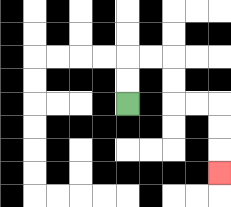{'start': '[5, 4]', 'end': '[9, 7]', 'path_directions': 'U,U,R,R,D,D,R,R,D,D,D', 'path_coordinates': '[[5, 4], [5, 3], [5, 2], [6, 2], [7, 2], [7, 3], [7, 4], [8, 4], [9, 4], [9, 5], [9, 6], [9, 7]]'}